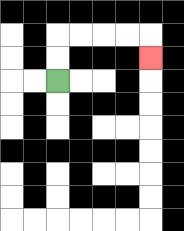{'start': '[2, 3]', 'end': '[6, 2]', 'path_directions': 'U,U,R,R,R,R,D', 'path_coordinates': '[[2, 3], [2, 2], [2, 1], [3, 1], [4, 1], [5, 1], [6, 1], [6, 2]]'}